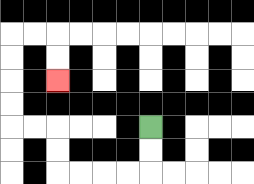{'start': '[6, 5]', 'end': '[2, 3]', 'path_directions': 'D,D,L,L,L,L,U,U,L,L,U,U,U,U,R,R,D,D', 'path_coordinates': '[[6, 5], [6, 6], [6, 7], [5, 7], [4, 7], [3, 7], [2, 7], [2, 6], [2, 5], [1, 5], [0, 5], [0, 4], [0, 3], [0, 2], [0, 1], [1, 1], [2, 1], [2, 2], [2, 3]]'}